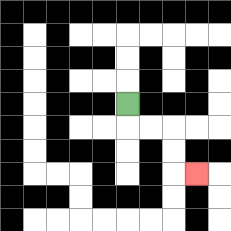{'start': '[5, 4]', 'end': '[8, 7]', 'path_directions': 'D,R,R,D,D,R', 'path_coordinates': '[[5, 4], [5, 5], [6, 5], [7, 5], [7, 6], [7, 7], [8, 7]]'}